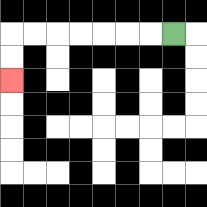{'start': '[7, 1]', 'end': '[0, 3]', 'path_directions': 'L,L,L,L,L,L,L,D,D', 'path_coordinates': '[[7, 1], [6, 1], [5, 1], [4, 1], [3, 1], [2, 1], [1, 1], [0, 1], [0, 2], [0, 3]]'}